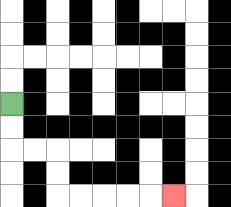{'start': '[0, 4]', 'end': '[7, 8]', 'path_directions': 'D,D,R,R,D,D,R,R,R,R,R', 'path_coordinates': '[[0, 4], [0, 5], [0, 6], [1, 6], [2, 6], [2, 7], [2, 8], [3, 8], [4, 8], [5, 8], [6, 8], [7, 8]]'}